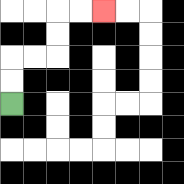{'start': '[0, 4]', 'end': '[4, 0]', 'path_directions': 'U,U,R,R,U,U,R,R', 'path_coordinates': '[[0, 4], [0, 3], [0, 2], [1, 2], [2, 2], [2, 1], [2, 0], [3, 0], [4, 0]]'}